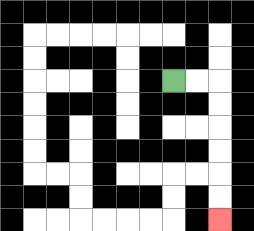{'start': '[7, 3]', 'end': '[9, 9]', 'path_directions': 'R,R,D,D,D,D,D,D', 'path_coordinates': '[[7, 3], [8, 3], [9, 3], [9, 4], [9, 5], [9, 6], [9, 7], [9, 8], [9, 9]]'}